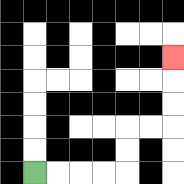{'start': '[1, 7]', 'end': '[7, 2]', 'path_directions': 'R,R,R,R,U,U,R,R,U,U,U', 'path_coordinates': '[[1, 7], [2, 7], [3, 7], [4, 7], [5, 7], [5, 6], [5, 5], [6, 5], [7, 5], [7, 4], [7, 3], [7, 2]]'}